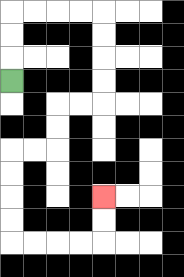{'start': '[0, 3]', 'end': '[4, 8]', 'path_directions': 'U,U,U,R,R,R,R,D,D,D,D,L,L,D,D,L,L,D,D,D,D,R,R,R,R,U,U', 'path_coordinates': '[[0, 3], [0, 2], [0, 1], [0, 0], [1, 0], [2, 0], [3, 0], [4, 0], [4, 1], [4, 2], [4, 3], [4, 4], [3, 4], [2, 4], [2, 5], [2, 6], [1, 6], [0, 6], [0, 7], [0, 8], [0, 9], [0, 10], [1, 10], [2, 10], [3, 10], [4, 10], [4, 9], [4, 8]]'}